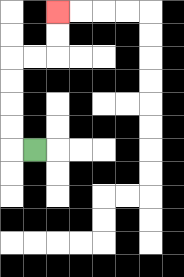{'start': '[1, 6]', 'end': '[2, 0]', 'path_directions': 'L,U,U,U,U,R,R,U,U', 'path_coordinates': '[[1, 6], [0, 6], [0, 5], [0, 4], [0, 3], [0, 2], [1, 2], [2, 2], [2, 1], [2, 0]]'}